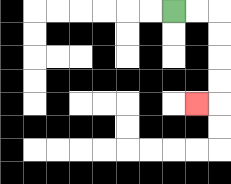{'start': '[7, 0]', 'end': '[8, 4]', 'path_directions': 'R,R,D,D,D,D,L', 'path_coordinates': '[[7, 0], [8, 0], [9, 0], [9, 1], [9, 2], [9, 3], [9, 4], [8, 4]]'}